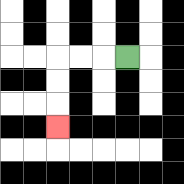{'start': '[5, 2]', 'end': '[2, 5]', 'path_directions': 'L,L,L,D,D,D', 'path_coordinates': '[[5, 2], [4, 2], [3, 2], [2, 2], [2, 3], [2, 4], [2, 5]]'}